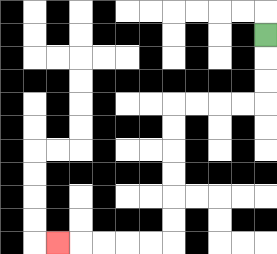{'start': '[11, 1]', 'end': '[2, 10]', 'path_directions': 'D,D,D,L,L,L,L,D,D,D,D,D,D,L,L,L,L,L', 'path_coordinates': '[[11, 1], [11, 2], [11, 3], [11, 4], [10, 4], [9, 4], [8, 4], [7, 4], [7, 5], [7, 6], [7, 7], [7, 8], [7, 9], [7, 10], [6, 10], [5, 10], [4, 10], [3, 10], [2, 10]]'}